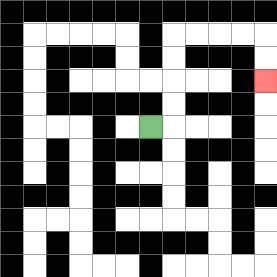{'start': '[6, 5]', 'end': '[11, 3]', 'path_directions': 'R,U,U,U,U,R,R,R,R,D,D', 'path_coordinates': '[[6, 5], [7, 5], [7, 4], [7, 3], [7, 2], [7, 1], [8, 1], [9, 1], [10, 1], [11, 1], [11, 2], [11, 3]]'}